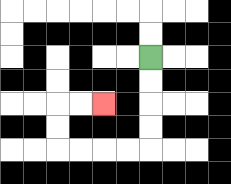{'start': '[6, 2]', 'end': '[4, 4]', 'path_directions': 'D,D,D,D,L,L,L,L,U,U,R,R', 'path_coordinates': '[[6, 2], [6, 3], [6, 4], [6, 5], [6, 6], [5, 6], [4, 6], [3, 6], [2, 6], [2, 5], [2, 4], [3, 4], [4, 4]]'}